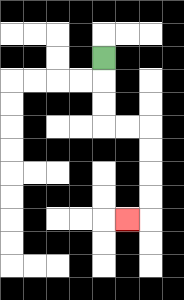{'start': '[4, 2]', 'end': '[5, 9]', 'path_directions': 'D,D,D,R,R,D,D,D,D,L', 'path_coordinates': '[[4, 2], [4, 3], [4, 4], [4, 5], [5, 5], [6, 5], [6, 6], [6, 7], [6, 8], [6, 9], [5, 9]]'}